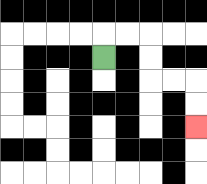{'start': '[4, 2]', 'end': '[8, 5]', 'path_directions': 'U,R,R,D,D,R,R,D,D', 'path_coordinates': '[[4, 2], [4, 1], [5, 1], [6, 1], [6, 2], [6, 3], [7, 3], [8, 3], [8, 4], [8, 5]]'}